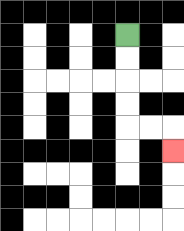{'start': '[5, 1]', 'end': '[7, 6]', 'path_directions': 'D,D,D,D,R,R,D', 'path_coordinates': '[[5, 1], [5, 2], [5, 3], [5, 4], [5, 5], [6, 5], [7, 5], [7, 6]]'}